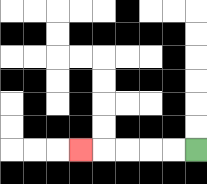{'start': '[8, 6]', 'end': '[3, 6]', 'path_directions': 'L,L,L,L,L', 'path_coordinates': '[[8, 6], [7, 6], [6, 6], [5, 6], [4, 6], [3, 6]]'}